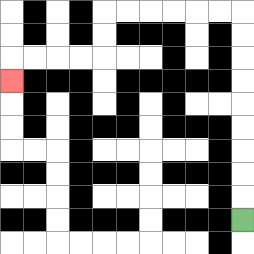{'start': '[10, 9]', 'end': '[0, 3]', 'path_directions': 'U,U,U,U,U,U,U,U,U,L,L,L,L,L,L,D,D,L,L,L,L,D', 'path_coordinates': '[[10, 9], [10, 8], [10, 7], [10, 6], [10, 5], [10, 4], [10, 3], [10, 2], [10, 1], [10, 0], [9, 0], [8, 0], [7, 0], [6, 0], [5, 0], [4, 0], [4, 1], [4, 2], [3, 2], [2, 2], [1, 2], [0, 2], [0, 3]]'}